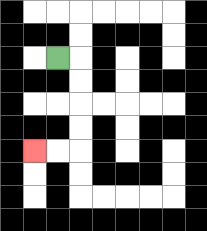{'start': '[2, 2]', 'end': '[1, 6]', 'path_directions': 'R,D,D,D,D,L,L', 'path_coordinates': '[[2, 2], [3, 2], [3, 3], [3, 4], [3, 5], [3, 6], [2, 6], [1, 6]]'}